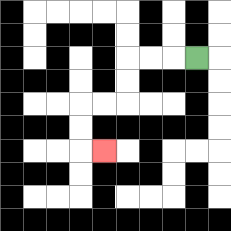{'start': '[8, 2]', 'end': '[4, 6]', 'path_directions': 'L,L,L,D,D,L,L,D,D,R', 'path_coordinates': '[[8, 2], [7, 2], [6, 2], [5, 2], [5, 3], [5, 4], [4, 4], [3, 4], [3, 5], [3, 6], [4, 6]]'}